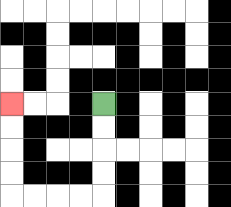{'start': '[4, 4]', 'end': '[0, 4]', 'path_directions': 'D,D,D,D,L,L,L,L,U,U,U,U', 'path_coordinates': '[[4, 4], [4, 5], [4, 6], [4, 7], [4, 8], [3, 8], [2, 8], [1, 8], [0, 8], [0, 7], [0, 6], [0, 5], [0, 4]]'}